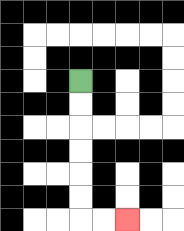{'start': '[3, 3]', 'end': '[5, 9]', 'path_directions': 'D,D,D,D,D,D,R,R', 'path_coordinates': '[[3, 3], [3, 4], [3, 5], [3, 6], [3, 7], [3, 8], [3, 9], [4, 9], [5, 9]]'}